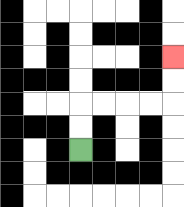{'start': '[3, 6]', 'end': '[7, 2]', 'path_directions': 'U,U,R,R,R,R,U,U', 'path_coordinates': '[[3, 6], [3, 5], [3, 4], [4, 4], [5, 4], [6, 4], [7, 4], [7, 3], [7, 2]]'}